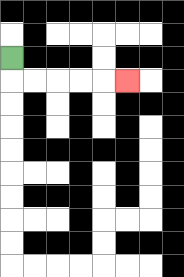{'start': '[0, 2]', 'end': '[5, 3]', 'path_directions': 'D,R,R,R,R,R', 'path_coordinates': '[[0, 2], [0, 3], [1, 3], [2, 3], [3, 3], [4, 3], [5, 3]]'}